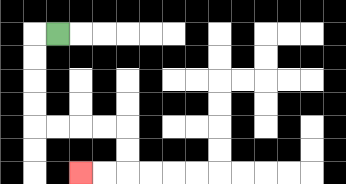{'start': '[2, 1]', 'end': '[3, 7]', 'path_directions': 'L,D,D,D,D,R,R,R,R,D,D,L,L', 'path_coordinates': '[[2, 1], [1, 1], [1, 2], [1, 3], [1, 4], [1, 5], [2, 5], [3, 5], [4, 5], [5, 5], [5, 6], [5, 7], [4, 7], [3, 7]]'}